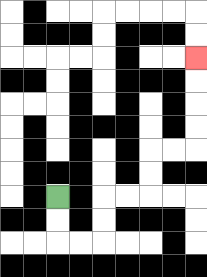{'start': '[2, 8]', 'end': '[8, 2]', 'path_directions': 'D,D,R,R,U,U,R,R,U,U,R,R,U,U,U,U', 'path_coordinates': '[[2, 8], [2, 9], [2, 10], [3, 10], [4, 10], [4, 9], [4, 8], [5, 8], [6, 8], [6, 7], [6, 6], [7, 6], [8, 6], [8, 5], [8, 4], [8, 3], [8, 2]]'}